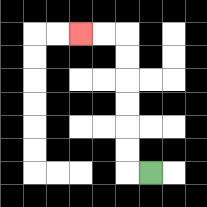{'start': '[6, 7]', 'end': '[3, 1]', 'path_directions': 'L,U,U,U,U,U,U,L,L', 'path_coordinates': '[[6, 7], [5, 7], [5, 6], [5, 5], [5, 4], [5, 3], [5, 2], [5, 1], [4, 1], [3, 1]]'}